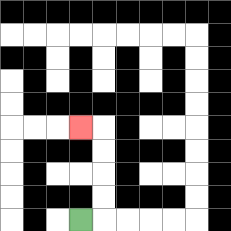{'start': '[3, 9]', 'end': '[3, 5]', 'path_directions': 'R,U,U,U,U,L', 'path_coordinates': '[[3, 9], [4, 9], [4, 8], [4, 7], [4, 6], [4, 5], [3, 5]]'}